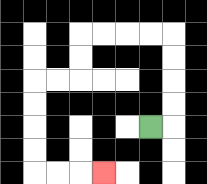{'start': '[6, 5]', 'end': '[4, 7]', 'path_directions': 'R,U,U,U,U,L,L,L,L,D,D,L,L,D,D,D,D,R,R,R', 'path_coordinates': '[[6, 5], [7, 5], [7, 4], [7, 3], [7, 2], [7, 1], [6, 1], [5, 1], [4, 1], [3, 1], [3, 2], [3, 3], [2, 3], [1, 3], [1, 4], [1, 5], [1, 6], [1, 7], [2, 7], [3, 7], [4, 7]]'}